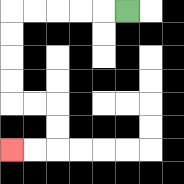{'start': '[5, 0]', 'end': '[0, 6]', 'path_directions': 'L,L,L,L,L,D,D,D,D,R,R,D,D,L,L', 'path_coordinates': '[[5, 0], [4, 0], [3, 0], [2, 0], [1, 0], [0, 0], [0, 1], [0, 2], [0, 3], [0, 4], [1, 4], [2, 4], [2, 5], [2, 6], [1, 6], [0, 6]]'}